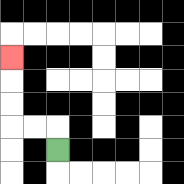{'start': '[2, 6]', 'end': '[0, 2]', 'path_directions': 'U,L,L,U,U,U', 'path_coordinates': '[[2, 6], [2, 5], [1, 5], [0, 5], [0, 4], [0, 3], [0, 2]]'}